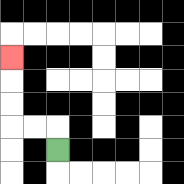{'start': '[2, 6]', 'end': '[0, 2]', 'path_directions': 'U,L,L,U,U,U', 'path_coordinates': '[[2, 6], [2, 5], [1, 5], [0, 5], [0, 4], [0, 3], [0, 2]]'}